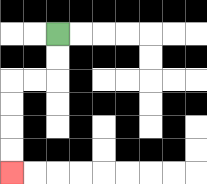{'start': '[2, 1]', 'end': '[0, 7]', 'path_directions': 'D,D,L,L,D,D,D,D', 'path_coordinates': '[[2, 1], [2, 2], [2, 3], [1, 3], [0, 3], [0, 4], [0, 5], [0, 6], [0, 7]]'}